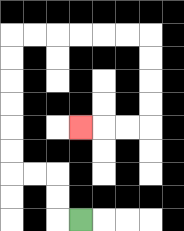{'start': '[3, 9]', 'end': '[3, 5]', 'path_directions': 'L,U,U,L,L,U,U,U,U,U,U,R,R,R,R,R,R,D,D,D,D,L,L,L', 'path_coordinates': '[[3, 9], [2, 9], [2, 8], [2, 7], [1, 7], [0, 7], [0, 6], [0, 5], [0, 4], [0, 3], [0, 2], [0, 1], [1, 1], [2, 1], [3, 1], [4, 1], [5, 1], [6, 1], [6, 2], [6, 3], [6, 4], [6, 5], [5, 5], [4, 5], [3, 5]]'}